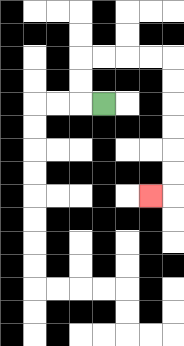{'start': '[4, 4]', 'end': '[6, 8]', 'path_directions': 'L,U,U,R,R,R,R,D,D,D,D,D,D,L', 'path_coordinates': '[[4, 4], [3, 4], [3, 3], [3, 2], [4, 2], [5, 2], [6, 2], [7, 2], [7, 3], [7, 4], [7, 5], [7, 6], [7, 7], [7, 8], [6, 8]]'}